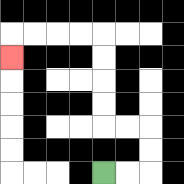{'start': '[4, 7]', 'end': '[0, 2]', 'path_directions': 'R,R,U,U,L,L,U,U,U,U,L,L,L,L,D', 'path_coordinates': '[[4, 7], [5, 7], [6, 7], [6, 6], [6, 5], [5, 5], [4, 5], [4, 4], [4, 3], [4, 2], [4, 1], [3, 1], [2, 1], [1, 1], [0, 1], [0, 2]]'}